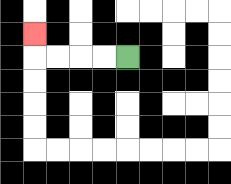{'start': '[5, 2]', 'end': '[1, 1]', 'path_directions': 'L,L,L,L,U', 'path_coordinates': '[[5, 2], [4, 2], [3, 2], [2, 2], [1, 2], [1, 1]]'}